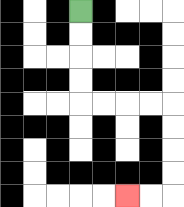{'start': '[3, 0]', 'end': '[5, 8]', 'path_directions': 'D,D,D,D,R,R,R,R,D,D,D,D,L,L', 'path_coordinates': '[[3, 0], [3, 1], [3, 2], [3, 3], [3, 4], [4, 4], [5, 4], [6, 4], [7, 4], [7, 5], [7, 6], [7, 7], [7, 8], [6, 8], [5, 8]]'}